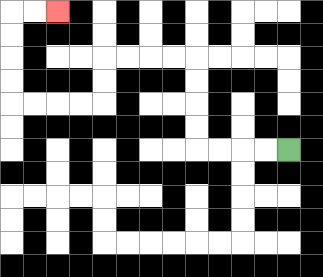{'start': '[12, 6]', 'end': '[2, 0]', 'path_directions': 'L,L,L,L,U,U,U,U,L,L,L,L,D,D,L,L,L,L,U,U,U,U,R,R', 'path_coordinates': '[[12, 6], [11, 6], [10, 6], [9, 6], [8, 6], [8, 5], [8, 4], [8, 3], [8, 2], [7, 2], [6, 2], [5, 2], [4, 2], [4, 3], [4, 4], [3, 4], [2, 4], [1, 4], [0, 4], [0, 3], [0, 2], [0, 1], [0, 0], [1, 0], [2, 0]]'}